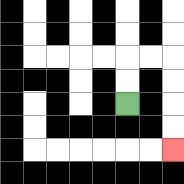{'start': '[5, 4]', 'end': '[7, 6]', 'path_directions': 'U,U,R,R,D,D,D,D', 'path_coordinates': '[[5, 4], [5, 3], [5, 2], [6, 2], [7, 2], [7, 3], [7, 4], [7, 5], [7, 6]]'}